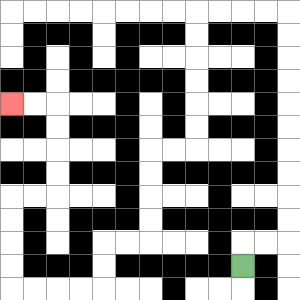{'start': '[10, 11]', 'end': '[0, 4]', 'path_directions': 'U,R,R,U,U,U,U,U,U,U,U,U,U,L,L,L,L,D,D,D,D,D,D,L,L,D,D,D,D,L,L,D,D,L,L,L,L,U,U,U,U,R,R,U,U,U,U,L,L', 'path_coordinates': '[[10, 11], [10, 10], [11, 10], [12, 10], [12, 9], [12, 8], [12, 7], [12, 6], [12, 5], [12, 4], [12, 3], [12, 2], [12, 1], [12, 0], [11, 0], [10, 0], [9, 0], [8, 0], [8, 1], [8, 2], [8, 3], [8, 4], [8, 5], [8, 6], [7, 6], [6, 6], [6, 7], [6, 8], [6, 9], [6, 10], [5, 10], [4, 10], [4, 11], [4, 12], [3, 12], [2, 12], [1, 12], [0, 12], [0, 11], [0, 10], [0, 9], [0, 8], [1, 8], [2, 8], [2, 7], [2, 6], [2, 5], [2, 4], [1, 4], [0, 4]]'}